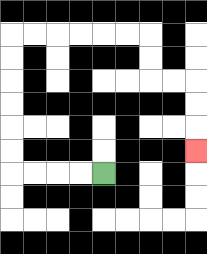{'start': '[4, 7]', 'end': '[8, 6]', 'path_directions': 'L,L,L,L,U,U,U,U,U,U,R,R,R,R,R,R,D,D,R,R,D,D,D', 'path_coordinates': '[[4, 7], [3, 7], [2, 7], [1, 7], [0, 7], [0, 6], [0, 5], [0, 4], [0, 3], [0, 2], [0, 1], [1, 1], [2, 1], [3, 1], [4, 1], [5, 1], [6, 1], [6, 2], [6, 3], [7, 3], [8, 3], [8, 4], [8, 5], [8, 6]]'}